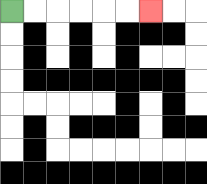{'start': '[0, 0]', 'end': '[6, 0]', 'path_directions': 'R,R,R,R,R,R', 'path_coordinates': '[[0, 0], [1, 0], [2, 0], [3, 0], [4, 0], [5, 0], [6, 0]]'}